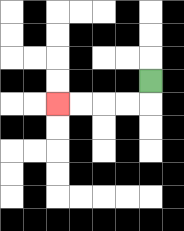{'start': '[6, 3]', 'end': '[2, 4]', 'path_directions': 'D,L,L,L,L', 'path_coordinates': '[[6, 3], [6, 4], [5, 4], [4, 4], [3, 4], [2, 4]]'}